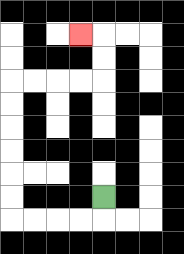{'start': '[4, 8]', 'end': '[3, 1]', 'path_directions': 'D,L,L,L,L,U,U,U,U,U,U,R,R,R,R,U,U,L', 'path_coordinates': '[[4, 8], [4, 9], [3, 9], [2, 9], [1, 9], [0, 9], [0, 8], [0, 7], [0, 6], [0, 5], [0, 4], [0, 3], [1, 3], [2, 3], [3, 3], [4, 3], [4, 2], [4, 1], [3, 1]]'}